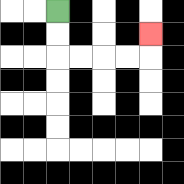{'start': '[2, 0]', 'end': '[6, 1]', 'path_directions': 'D,D,R,R,R,R,U', 'path_coordinates': '[[2, 0], [2, 1], [2, 2], [3, 2], [4, 2], [5, 2], [6, 2], [6, 1]]'}